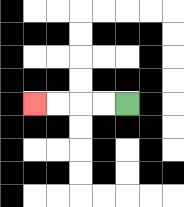{'start': '[5, 4]', 'end': '[1, 4]', 'path_directions': 'L,L,L,L', 'path_coordinates': '[[5, 4], [4, 4], [3, 4], [2, 4], [1, 4]]'}